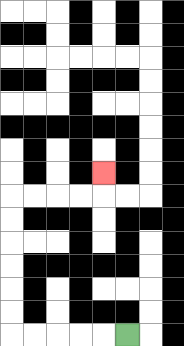{'start': '[5, 14]', 'end': '[4, 7]', 'path_directions': 'L,L,L,L,L,U,U,U,U,U,U,R,R,R,R,U', 'path_coordinates': '[[5, 14], [4, 14], [3, 14], [2, 14], [1, 14], [0, 14], [0, 13], [0, 12], [0, 11], [0, 10], [0, 9], [0, 8], [1, 8], [2, 8], [3, 8], [4, 8], [4, 7]]'}